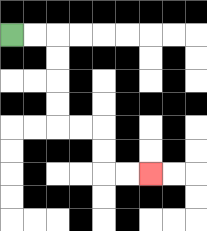{'start': '[0, 1]', 'end': '[6, 7]', 'path_directions': 'R,R,D,D,D,D,R,R,D,D,R,R', 'path_coordinates': '[[0, 1], [1, 1], [2, 1], [2, 2], [2, 3], [2, 4], [2, 5], [3, 5], [4, 5], [4, 6], [4, 7], [5, 7], [6, 7]]'}